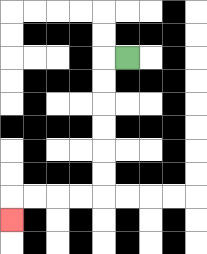{'start': '[5, 2]', 'end': '[0, 9]', 'path_directions': 'L,D,D,D,D,D,D,L,L,L,L,D', 'path_coordinates': '[[5, 2], [4, 2], [4, 3], [4, 4], [4, 5], [4, 6], [4, 7], [4, 8], [3, 8], [2, 8], [1, 8], [0, 8], [0, 9]]'}